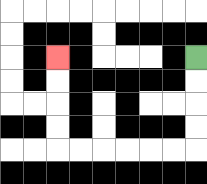{'start': '[8, 2]', 'end': '[2, 2]', 'path_directions': 'D,D,D,D,L,L,L,L,L,L,U,U,U,U', 'path_coordinates': '[[8, 2], [8, 3], [8, 4], [8, 5], [8, 6], [7, 6], [6, 6], [5, 6], [4, 6], [3, 6], [2, 6], [2, 5], [2, 4], [2, 3], [2, 2]]'}